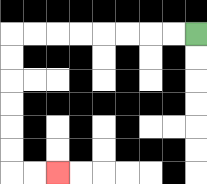{'start': '[8, 1]', 'end': '[2, 7]', 'path_directions': 'L,L,L,L,L,L,L,L,D,D,D,D,D,D,R,R', 'path_coordinates': '[[8, 1], [7, 1], [6, 1], [5, 1], [4, 1], [3, 1], [2, 1], [1, 1], [0, 1], [0, 2], [0, 3], [0, 4], [0, 5], [0, 6], [0, 7], [1, 7], [2, 7]]'}